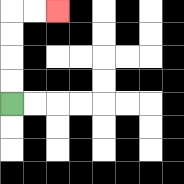{'start': '[0, 4]', 'end': '[2, 0]', 'path_directions': 'U,U,U,U,R,R', 'path_coordinates': '[[0, 4], [0, 3], [0, 2], [0, 1], [0, 0], [1, 0], [2, 0]]'}